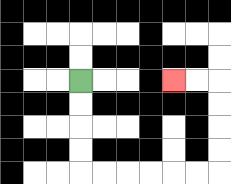{'start': '[3, 3]', 'end': '[7, 3]', 'path_directions': 'D,D,D,D,R,R,R,R,R,R,U,U,U,U,L,L', 'path_coordinates': '[[3, 3], [3, 4], [3, 5], [3, 6], [3, 7], [4, 7], [5, 7], [6, 7], [7, 7], [8, 7], [9, 7], [9, 6], [9, 5], [9, 4], [9, 3], [8, 3], [7, 3]]'}